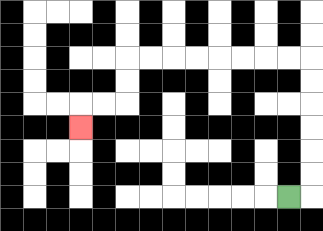{'start': '[12, 8]', 'end': '[3, 5]', 'path_directions': 'R,U,U,U,U,U,U,L,L,L,L,L,L,L,L,D,D,L,L,D', 'path_coordinates': '[[12, 8], [13, 8], [13, 7], [13, 6], [13, 5], [13, 4], [13, 3], [13, 2], [12, 2], [11, 2], [10, 2], [9, 2], [8, 2], [7, 2], [6, 2], [5, 2], [5, 3], [5, 4], [4, 4], [3, 4], [3, 5]]'}